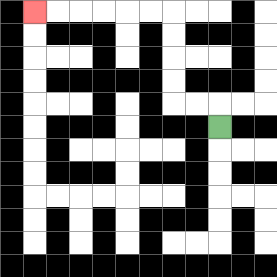{'start': '[9, 5]', 'end': '[1, 0]', 'path_directions': 'U,L,L,U,U,U,U,L,L,L,L,L,L', 'path_coordinates': '[[9, 5], [9, 4], [8, 4], [7, 4], [7, 3], [7, 2], [7, 1], [7, 0], [6, 0], [5, 0], [4, 0], [3, 0], [2, 0], [1, 0]]'}